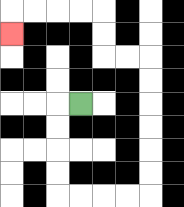{'start': '[3, 4]', 'end': '[0, 1]', 'path_directions': 'L,D,D,D,D,R,R,R,R,U,U,U,U,U,U,L,L,U,U,L,L,L,L,D', 'path_coordinates': '[[3, 4], [2, 4], [2, 5], [2, 6], [2, 7], [2, 8], [3, 8], [4, 8], [5, 8], [6, 8], [6, 7], [6, 6], [6, 5], [6, 4], [6, 3], [6, 2], [5, 2], [4, 2], [4, 1], [4, 0], [3, 0], [2, 0], [1, 0], [0, 0], [0, 1]]'}